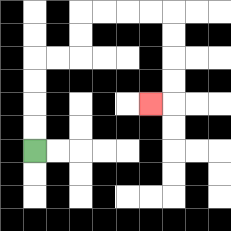{'start': '[1, 6]', 'end': '[6, 4]', 'path_directions': 'U,U,U,U,R,R,U,U,R,R,R,R,D,D,D,D,L', 'path_coordinates': '[[1, 6], [1, 5], [1, 4], [1, 3], [1, 2], [2, 2], [3, 2], [3, 1], [3, 0], [4, 0], [5, 0], [6, 0], [7, 0], [7, 1], [7, 2], [7, 3], [7, 4], [6, 4]]'}